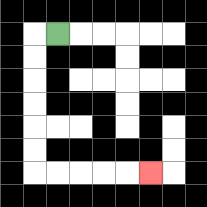{'start': '[2, 1]', 'end': '[6, 7]', 'path_directions': 'L,D,D,D,D,D,D,R,R,R,R,R', 'path_coordinates': '[[2, 1], [1, 1], [1, 2], [1, 3], [1, 4], [1, 5], [1, 6], [1, 7], [2, 7], [3, 7], [4, 7], [5, 7], [6, 7]]'}